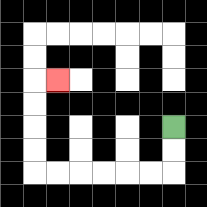{'start': '[7, 5]', 'end': '[2, 3]', 'path_directions': 'D,D,L,L,L,L,L,L,U,U,U,U,R', 'path_coordinates': '[[7, 5], [7, 6], [7, 7], [6, 7], [5, 7], [4, 7], [3, 7], [2, 7], [1, 7], [1, 6], [1, 5], [1, 4], [1, 3], [2, 3]]'}